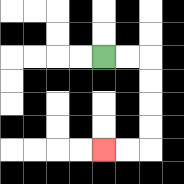{'start': '[4, 2]', 'end': '[4, 6]', 'path_directions': 'R,R,D,D,D,D,L,L', 'path_coordinates': '[[4, 2], [5, 2], [6, 2], [6, 3], [6, 4], [6, 5], [6, 6], [5, 6], [4, 6]]'}